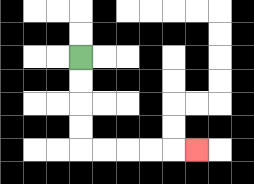{'start': '[3, 2]', 'end': '[8, 6]', 'path_directions': 'D,D,D,D,R,R,R,R,R', 'path_coordinates': '[[3, 2], [3, 3], [3, 4], [3, 5], [3, 6], [4, 6], [5, 6], [6, 6], [7, 6], [8, 6]]'}